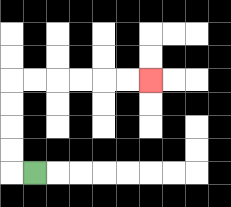{'start': '[1, 7]', 'end': '[6, 3]', 'path_directions': 'L,U,U,U,U,R,R,R,R,R,R', 'path_coordinates': '[[1, 7], [0, 7], [0, 6], [0, 5], [0, 4], [0, 3], [1, 3], [2, 3], [3, 3], [4, 3], [5, 3], [6, 3]]'}